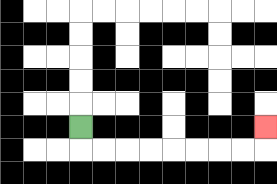{'start': '[3, 5]', 'end': '[11, 5]', 'path_directions': 'D,R,R,R,R,R,R,R,R,U', 'path_coordinates': '[[3, 5], [3, 6], [4, 6], [5, 6], [6, 6], [7, 6], [8, 6], [9, 6], [10, 6], [11, 6], [11, 5]]'}